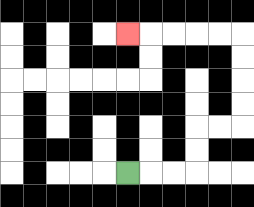{'start': '[5, 7]', 'end': '[5, 1]', 'path_directions': 'R,R,R,U,U,R,R,U,U,U,U,L,L,L,L,L', 'path_coordinates': '[[5, 7], [6, 7], [7, 7], [8, 7], [8, 6], [8, 5], [9, 5], [10, 5], [10, 4], [10, 3], [10, 2], [10, 1], [9, 1], [8, 1], [7, 1], [6, 1], [5, 1]]'}